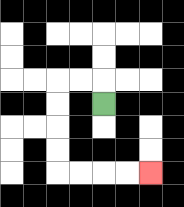{'start': '[4, 4]', 'end': '[6, 7]', 'path_directions': 'U,L,L,D,D,D,D,R,R,R,R', 'path_coordinates': '[[4, 4], [4, 3], [3, 3], [2, 3], [2, 4], [2, 5], [2, 6], [2, 7], [3, 7], [4, 7], [5, 7], [6, 7]]'}